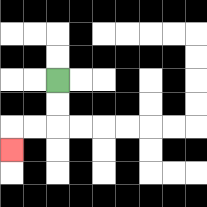{'start': '[2, 3]', 'end': '[0, 6]', 'path_directions': 'D,D,L,L,D', 'path_coordinates': '[[2, 3], [2, 4], [2, 5], [1, 5], [0, 5], [0, 6]]'}